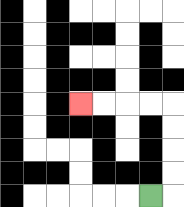{'start': '[6, 8]', 'end': '[3, 4]', 'path_directions': 'R,U,U,U,U,L,L,L,L', 'path_coordinates': '[[6, 8], [7, 8], [7, 7], [7, 6], [7, 5], [7, 4], [6, 4], [5, 4], [4, 4], [3, 4]]'}